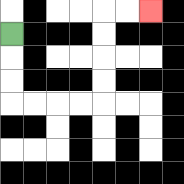{'start': '[0, 1]', 'end': '[6, 0]', 'path_directions': 'D,D,D,R,R,R,R,U,U,U,U,R,R', 'path_coordinates': '[[0, 1], [0, 2], [0, 3], [0, 4], [1, 4], [2, 4], [3, 4], [4, 4], [4, 3], [4, 2], [4, 1], [4, 0], [5, 0], [6, 0]]'}